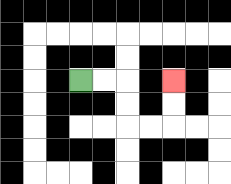{'start': '[3, 3]', 'end': '[7, 3]', 'path_directions': 'R,R,D,D,R,R,U,U', 'path_coordinates': '[[3, 3], [4, 3], [5, 3], [5, 4], [5, 5], [6, 5], [7, 5], [7, 4], [7, 3]]'}